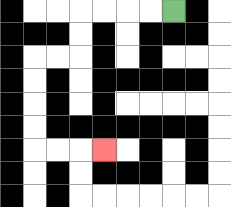{'start': '[7, 0]', 'end': '[4, 6]', 'path_directions': 'L,L,L,L,D,D,L,L,D,D,D,D,R,R,R', 'path_coordinates': '[[7, 0], [6, 0], [5, 0], [4, 0], [3, 0], [3, 1], [3, 2], [2, 2], [1, 2], [1, 3], [1, 4], [1, 5], [1, 6], [2, 6], [3, 6], [4, 6]]'}